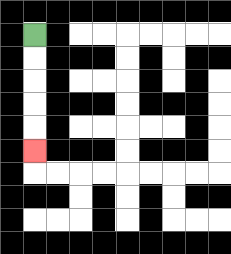{'start': '[1, 1]', 'end': '[1, 6]', 'path_directions': 'D,D,D,D,D', 'path_coordinates': '[[1, 1], [1, 2], [1, 3], [1, 4], [1, 5], [1, 6]]'}